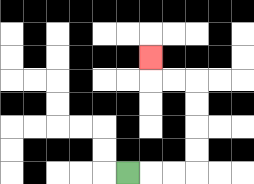{'start': '[5, 7]', 'end': '[6, 2]', 'path_directions': 'R,R,R,U,U,U,U,L,L,U', 'path_coordinates': '[[5, 7], [6, 7], [7, 7], [8, 7], [8, 6], [8, 5], [8, 4], [8, 3], [7, 3], [6, 3], [6, 2]]'}